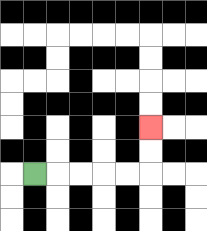{'start': '[1, 7]', 'end': '[6, 5]', 'path_directions': 'R,R,R,R,R,U,U', 'path_coordinates': '[[1, 7], [2, 7], [3, 7], [4, 7], [5, 7], [6, 7], [6, 6], [6, 5]]'}